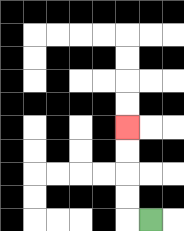{'start': '[6, 9]', 'end': '[5, 5]', 'path_directions': 'L,U,U,U,U', 'path_coordinates': '[[6, 9], [5, 9], [5, 8], [5, 7], [5, 6], [5, 5]]'}